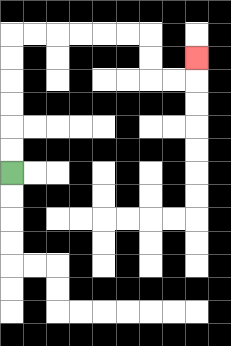{'start': '[0, 7]', 'end': '[8, 2]', 'path_directions': 'U,U,U,U,U,U,R,R,R,R,R,R,D,D,R,R,U', 'path_coordinates': '[[0, 7], [0, 6], [0, 5], [0, 4], [0, 3], [0, 2], [0, 1], [1, 1], [2, 1], [3, 1], [4, 1], [5, 1], [6, 1], [6, 2], [6, 3], [7, 3], [8, 3], [8, 2]]'}